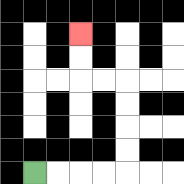{'start': '[1, 7]', 'end': '[3, 1]', 'path_directions': 'R,R,R,R,U,U,U,U,L,L,U,U', 'path_coordinates': '[[1, 7], [2, 7], [3, 7], [4, 7], [5, 7], [5, 6], [5, 5], [5, 4], [5, 3], [4, 3], [3, 3], [3, 2], [3, 1]]'}